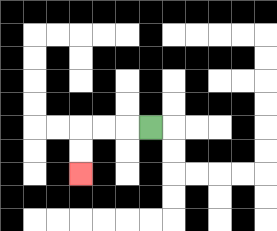{'start': '[6, 5]', 'end': '[3, 7]', 'path_directions': 'L,L,L,D,D', 'path_coordinates': '[[6, 5], [5, 5], [4, 5], [3, 5], [3, 6], [3, 7]]'}